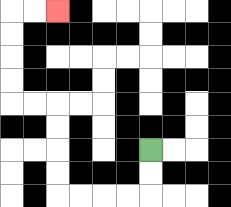{'start': '[6, 6]', 'end': '[2, 0]', 'path_directions': 'D,D,L,L,L,L,U,U,U,U,L,L,U,U,U,U,R,R', 'path_coordinates': '[[6, 6], [6, 7], [6, 8], [5, 8], [4, 8], [3, 8], [2, 8], [2, 7], [2, 6], [2, 5], [2, 4], [1, 4], [0, 4], [0, 3], [0, 2], [0, 1], [0, 0], [1, 0], [2, 0]]'}